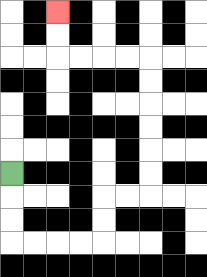{'start': '[0, 7]', 'end': '[2, 0]', 'path_directions': 'D,D,D,R,R,R,R,U,U,R,R,U,U,U,U,U,U,L,L,L,L,U,U', 'path_coordinates': '[[0, 7], [0, 8], [0, 9], [0, 10], [1, 10], [2, 10], [3, 10], [4, 10], [4, 9], [4, 8], [5, 8], [6, 8], [6, 7], [6, 6], [6, 5], [6, 4], [6, 3], [6, 2], [5, 2], [4, 2], [3, 2], [2, 2], [2, 1], [2, 0]]'}